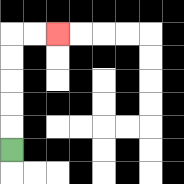{'start': '[0, 6]', 'end': '[2, 1]', 'path_directions': 'U,U,U,U,U,R,R', 'path_coordinates': '[[0, 6], [0, 5], [0, 4], [0, 3], [0, 2], [0, 1], [1, 1], [2, 1]]'}